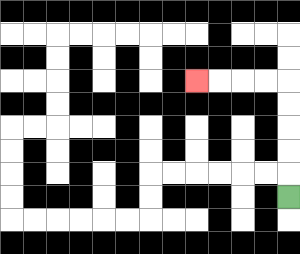{'start': '[12, 8]', 'end': '[8, 3]', 'path_directions': 'U,U,U,U,U,L,L,L,L', 'path_coordinates': '[[12, 8], [12, 7], [12, 6], [12, 5], [12, 4], [12, 3], [11, 3], [10, 3], [9, 3], [8, 3]]'}